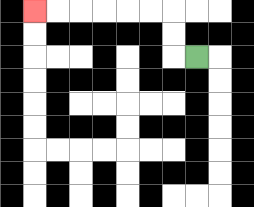{'start': '[8, 2]', 'end': '[1, 0]', 'path_directions': 'L,U,U,L,L,L,L,L,L', 'path_coordinates': '[[8, 2], [7, 2], [7, 1], [7, 0], [6, 0], [5, 0], [4, 0], [3, 0], [2, 0], [1, 0]]'}